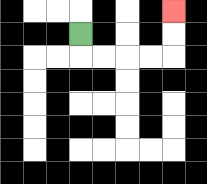{'start': '[3, 1]', 'end': '[7, 0]', 'path_directions': 'D,R,R,R,R,U,U', 'path_coordinates': '[[3, 1], [3, 2], [4, 2], [5, 2], [6, 2], [7, 2], [7, 1], [7, 0]]'}